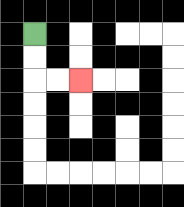{'start': '[1, 1]', 'end': '[3, 3]', 'path_directions': 'D,D,R,R', 'path_coordinates': '[[1, 1], [1, 2], [1, 3], [2, 3], [3, 3]]'}